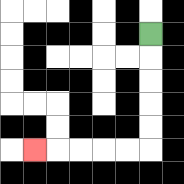{'start': '[6, 1]', 'end': '[1, 6]', 'path_directions': 'D,D,D,D,D,L,L,L,L,L', 'path_coordinates': '[[6, 1], [6, 2], [6, 3], [6, 4], [6, 5], [6, 6], [5, 6], [4, 6], [3, 6], [2, 6], [1, 6]]'}